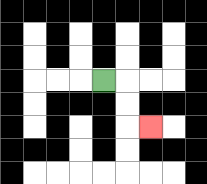{'start': '[4, 3]', 'end': '[6, 5]', 'path_directions': 'R,D,D,R', 'path_coordinates': '[[4, 3], [5, 3], [5, 4], [5, 5], [6, 5]]'}